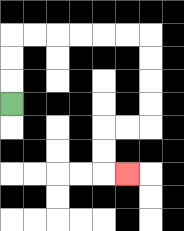{'start': '[0, 4]', 'end': '[5, 7]', 'path_directions': 'U,U,U,R,R,R,R,R,R,D,D,D,D,L,L,D,D,R', 'path_coordinates': '[[0, 4], [0, 3], [0, 2], [0, 1], [1, 1], [2, 1], [3, 1], [4, 1], [5, 1], [6, 1], [6, 2], [6, 3], [6, 4], [6, 5], [5, 5], [4, 5], [4, 6], [4, 7], [5, 7]]'}